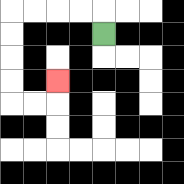{'start': '[4, 1]', 'end': '[2, 3]', 'path_directions': 'U,L,L,L,L,D,D,D,D,R,R,U', 'path_coordinates': '[[4, 1], [4, 0], [3, 0], [2, 0], [1, 0], [0, 0], [0, 1], [0, 2], [0, 3], [0, 4], [1, 4], [2, 4], [2, 3]]'}